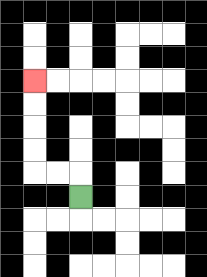{'start': '[3, 8]', 'end': '[1, 3]', 'path_directions': 'U,L,L,U,U,U,U', 'path_coordinates': '[[3, 8], [3, 7], [2, 7], [1, 7], [1, 6], [1, 5], [1, 4], [1, 3]]'}